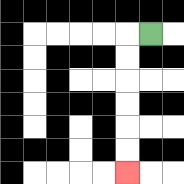{'start': '[6, 1]', 'end': '[5, 7]', 'path_directions': 'L,D,D,D,D,D,D', 'path_coordinates': '[[6, 1], [5, 1], [5, 2], [5, 3], [5, 4], [5, 5], [5, 6], [5, 7]]'}